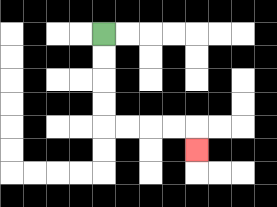{'start': '[4, 1]', 'end': '[8, 6]', 'path_directions': 'D,D,D,D,R,R,R,R,D', 'path_coordinates': '[[4, 1], [4, 2], [4, 3], [4, 4], [4, 5], [5, 5], [6, 5], [7, 5], [8, 5], [8, 6]]'}